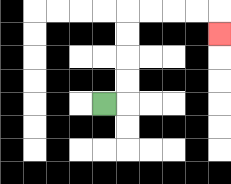{'start': '[4, 4]', 'end': '[9, 1]', 'path_directions': 'R,U,U,U,U,R,R,R,R,D', 'path_coordinates': '[[4, 4], [5, 4], [5, 3], [5, 2], [5, 1], [5, 0], [6, 0], [7, 0], [8, 0], [9, 0], [9, 1]]'}